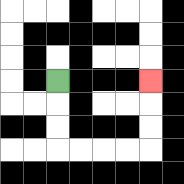{'start': '[2, 3]', 'end': '[6, 3]', 'path_directions': 'D,D,D,R,R,R,R,U,U,U', 'path_coordinates': '[[2, 3], [2, 4], [2, 5], [2, 6], [3, 6], [4, 6], [5, 6], [6, 6], [6, 5], [6, 4], [6, 3]]'}